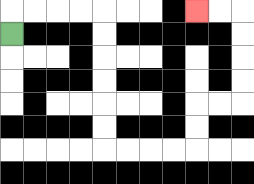{'start': '[0, 1]', 'end': '[8, 0]', 'path_directions': 'U,R,R,R,R,D,D,D,D,D,D,R,R,R,R,U,U,R,R,U,U,U,U,L,L', 'path_coordinates': '[[0, 1], [0, 0], [1, 0], [2, 0], [3, 0], [4, 0], [4, 1], [4, 2], [4, 3], [4, 4], [4, 5], [4, 6], [5, 6], [6, 6], [7, 6], [8, 6], [8, 5], [8, 4], [9, 4], [10, 4], [10, 3], [10, 2], [10, 1], [10, 0], [9, 0], [8, 0]]'}